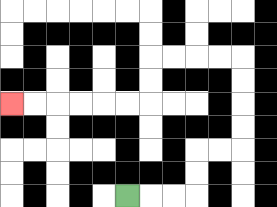{'start': '[5, 8]', 'end': '[0, 4]', 'path_directions': 'R,R,R,U,U,R,R,U,U,U,U,L,L,L,L,D,D,L,L,L,L,L,L', 'path_coordinates': '[[5, 8], [6, 8], [7, 8], [8, 8], [8, 7], [8, 6], [9, 6], [10, 6], [10, 5], [10, 4], [10, 3], [10, 2], [9, 2], [8, 2], [7, 2], [6, 2], [6, 3], [6, 4], [5, 4], [4, 4], [3, 4], [2, 4], [1, 4], [0, 4]]'}